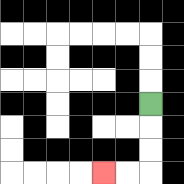{'start': '[6, 4]', 'end': '[4, 7]', 'path_directions': 'D,D,D,L,L', 'path_coordinates': '[[6, 4], [6, 5], [6, 6], [6, 7], [5, 7], [4, 7]]'}